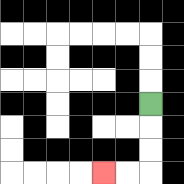{'start': '[6, 4]', 'end': '[4, 7]', 'path_directions': 'D,D,D,L,L', 'path_coordinates': '[[6, 4], [6, 5], [6, 6], [6, 7], [5, 7], [4, 7]]'}